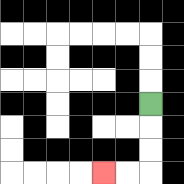{'start': '[6, 4]', 'end': '[4, 7]', 'path_directions': 'D,D,D,L,L', 'path_coordinates': '[[6, 4], [6, 5], [6, 6], [6, 7], [5, 7], [4, 7]]'}